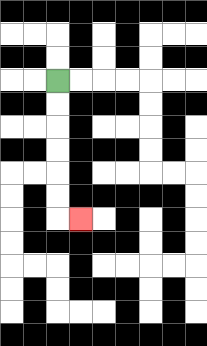{'start': '[2, 3]', 'end': '[3, 9]', 'path_directions': 'D,D,D,D,D,D,R', 'path_coordinates': '[[2, 3], [2, 4], [2, 5], [2, 6], [2, 7], [2, 8], [2, 9], [3, 9]]'}